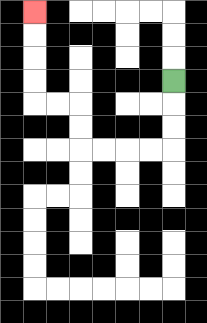{'start': '[7, 3]', 'end': '[1, 0]', 'path_directions': 'D,D,D,L,L,L,L,U,U,L,L,U,U,U,U', 'path_coordinates': '[[7, 3], [7, 4], [7, 5], [7, 6], [6, 6], [5, 6], [4, 6], [3, 6], [3, 5], [3, 4], [2, 4], [1, 4], [1, 3], [1, 2], [1, 1], [1, 0]]'}